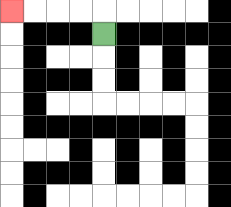{'start': '[4, 1]', 'end': '[0, 0]', 'path_directions': 'U,L,L,L,L', 'path_coordinates': '[[4, 1], [4, 0], [3, 0], [2, 0], [1, 0], [0, 0]]'}